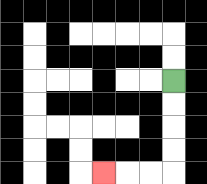{'start': '[7, 3]', 'end': '[4, 7]', 'path_directions': 'D,D,D,D,L,L,L', 'path_coordinates': '[[7, 3], [7, 4], [7, 5], [7, 6], [7, 7], [6, 7], [5, 7], [4, 7]]'}